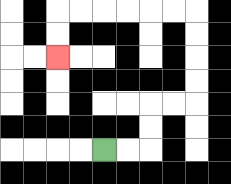{'start': '[4, 6]', 'end': '[2, 2]', 'path_directions': 'R,R,U,U,R,R,U,U,U,U,L,L,L,L,L,L,D,D', 'path_coordinates': '[[4, 6], [5, 6], [6, 6], [6, 5], [6, 4], [7, 4], [8, 4], [8, 3], [8, 2], [8, 1], [8, 0], [7, 0], [6, 0], [5, 0], [4, 0], [3, 0], [2, 0], [2, 1], [2, 2]]'}